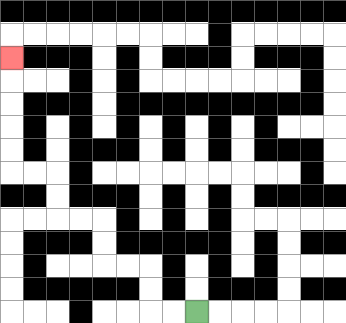{'start': '[8, 13]', 'end': '[0, 2]', 'path_directions': 'L,L,U,U,L,L,U,U,L,L,U,U,L,L,U,U,U,U,U', 'path_coordinates': '[[8, 13], [7, 13], [6, 13], [6, 12], [6, 11], [5, 11], [4, 11], [4, 10], [4, 9], [3, 9], [2, 9], [2, 8], [2, 7], [1, 7], [0, 7], [0, 6], [0, 5], [0, 4], [0, 3], [0, 2]]'}